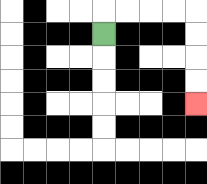{'start': '[4, 1]', 'end': '[8, 4]', 'path_directions': 'U,R,R,R,R,D,D,D,D', 'path_coordinates': '[[4, 1], [4, 0], [5, 0], [6, 0], [7, 0], [8, 0], [8, 1], [8, 2], [8, 3], [8, 4]]'}